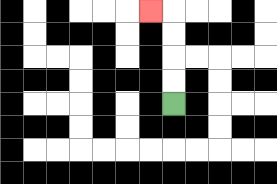{'start': '[7, 4]', 'end': '[6, 0]', 'path_directions': 'U,U,U,U,L', 'path_coordinates': '[[7, 4], [7, 3], [7, 2], [7, 1], [7, 0], [6, 0]]'}